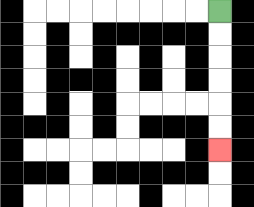{'start': '[9, 0]', 'end': '[9, 6]', 'path_directions': 'D,D,D,D,D,D', 'path_coordinates': '[[9, 0], [9, 1], [9, 2], [9, 3], [9, 4], [9, 5], [9, 6]]'}